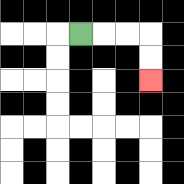{'start': '[3, 1]', 'end': '[6, 3]', 'path_directions': 'R,R,R,D,D', 'path_coordinates': '[[3, 1], [4, 1], [5, 1], [6, 1], [6, 2], [6, 3]]'}